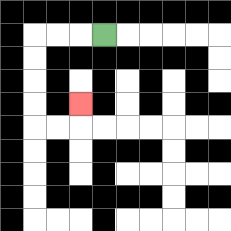{'start': '[4, 1]', 'end': '[3, 4]', 'path_directions': 'L,L,L,D,D,D,D,R,R,U', 'path_coordinates': '[[4, 1], [3, 1], [2, 1], [1, 1], [1, 2], [1, 3], [1, 4], [1, 5], [2, 5], [3, 5], [3, 4]]'}